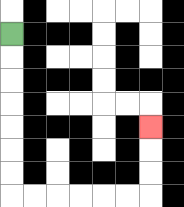{'start': '[0, 1]', 'end': '[6, 5]', 'path_directions': 'D,D,D,D,D,D,D,R,R,R,R,R,R,U,U,U', 'path_coordinates': '[[0, 1], [0, 2], [0, 3], [0, 4], [0, 5], [0, 6], [0, 7], [0, 8], [1, 8], [2, 8], [3, 8], [4, 8], [5, 8], [6, 8], [6, 7], [6, 6], [6, 5]]'}